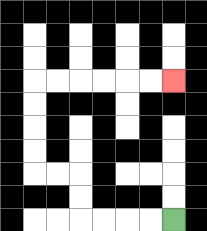{'start': '[7, 9]', 'end': '[7, 3]', 'path_directions': 'L,L,L,L,U,U,L,L,U,U,U,U,R,R,R,R,R,R', 'path_coordinates': '[[7, 9], [6, 9], [5, 9], [4, 9], [3, 9], [3, 8], [3, 7], [2, 7], [1, 7], [1, 6], [1, 5], [1, 4], [1, 3], [2, 3], [3, 3], [4, 3], [5, 3], [6, 3], [7, 3]]'}